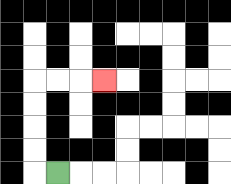{'start': '[2, 7]', 'end': '[4, 3]', 'path_directions': 'L,U,U,U,U,R,R,R', 'path_coordinates': '[[2, 7], [1, 7], [1, 6], [1, 5], [1, 4], [1, 3], [2, 3], [3, 3], [4, 3]]'}